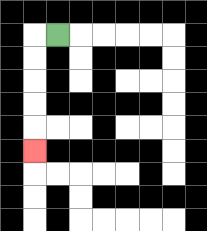{'start': '[2, 1]', 'end': '[1, 6]', 'path_directions': 'L,D,D,D,D,D', 'path_coordinates': '[[2, 1], [1, 1], [1, 2], [1, 3], [1, 4], [1, 5], [1, 6]]'}